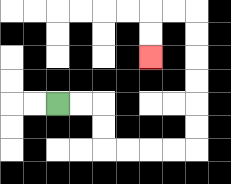{'start': '[2, 4]', 'end': '[6, 2]', 'path_directions': 'R,R,D,D,R,R,R,R,U,U,U,U,U,U,L,L,D,D', 'path_coordinates': '[[2, 4], [3, 4], [4, 4], [4, 5], [4, 6], [5, 6], [6, 6], [7, 6], [8, 6], [8, 5], [8, 4], [8, 3], [8, 2], [8, 1], [8, 0], [7, 0], [6, 0], [6, 1], [6, 2]]'}